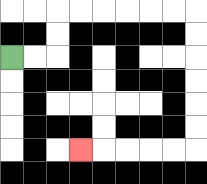{'start': '[0, 2]', 'end': '[3, 6]', 'path_directions': 'R,R,U,U,R,R,R,R,R,R,D,D,D,D,D,D,L,L,L,L,L', 'path_coordinates': '[[0, 2], [1, 2], [2, 2], [2, 1], [2, 0], [3, 0], [4, 0], [5, 0], [6, 0], [7, 0], [8, 0], [8, 1], [8, 2], [8, 3], [8, 4], [8, 5], [8, 6], [7, 6], [6, 6], [5, 6], [4, 6], [3, 6]]'}